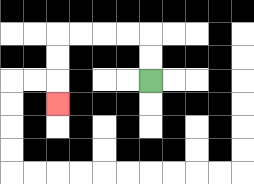{'start': '[6, 3]', 'end': '[2, 4]', 'path_directions': 'U,U,L,L,L,L,D,D,D', 'path_coordinates': '[[6, 3], [6, 2], [6, 1], [5, 1], [4, 1], [3, 1], [2, 1], [2, 2], [2, 3], [2, 4]]'}